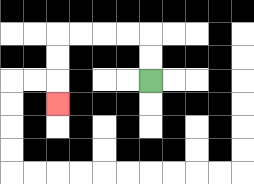{'start': '[6, 3]', 'end': '[2, 4]', 'path_directions': 'U,U,L,L,L,L,D,D,D', 'path_coordinates': '[[6, 3], [6, 2], [6, 1], [5, 1], [4, 1], [3, 1], [2, 1], [2, 2], [2, 3], [2, 4]]'}